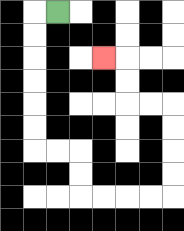{'start': '[2, 0]', 'end': '[4, 2]', 'path_directions': 'L,D,D,D,D,D,D,R,R,D,D,R,R,R,R,U,U,U,U,L,L,U,U,L', 'path_coordinates': '[[2, 0], [1, 0], [1, 1], [1, 2], [1, 3], [1, 4], [1, 5], [1, 6], [2, 6], [3, 6], [3, 7], [3, 8], [4, 8], [5, 8], [6, 8], [7, 8], [7, 7], [7, 6], [7, 5], [7, 4], [6, 4], [5, 4], [5, 3], [5, 2], [4, 2]]'}